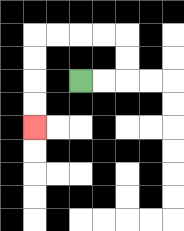{'start': '[3, 3]', 'end': '[1, 5]', 'path_directions': 'R,R,U,U,L,L,L,L,D,D,D,D', 'path_coordinates': '[[3, 3], [4, 3], [5, 3], [5, 2], [5, 1], [4, 1], [3, 1], [2, 1], [1, 1], [1, 2], [1, 3], [1, 4], [1, 5]]'}